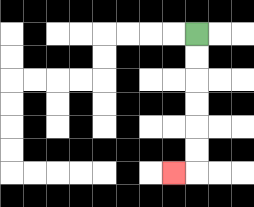{'start': '[8, 1]', 'end': '[7, 7]', 'path_directions': 'D,D,D,D,D,D,L', 'path_coordinates': '[[8, 1], [8, 2], [8, 3], [8, 4], [8, 5], [8, 6], [8, 7], [7, 7]]'}